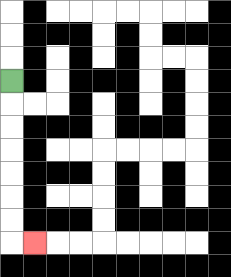{'start': '[0, 3]', 'end': '[1, 10]', 'path_directions': 'D,D,D,D,D,D,D,R', 'path_coordinates': '[[0, 3], [0, 4], [0, 5], [0, 6], [0, 7], [0, 8], [0, 9], [0, 10], [1, 10]]'}